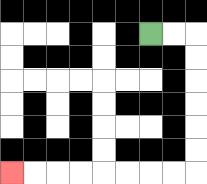{'start': '[6, 1]', 'end': '[0, 7]', 'path_directions': 'R,R,D,D,D,D,D,D,L,L,L,L,L,L,L,L', 'path_coordinates': '[[6, 1], [7, 1], [8, 1], [8, 2], [8, 3], [8, 4], [8, 5], [8, 6], [8, 7], [7, 7], [6, 7], [5, 7], [4, 7], [3, 7], [2, 7], [1, 7], [0, 7]]'}